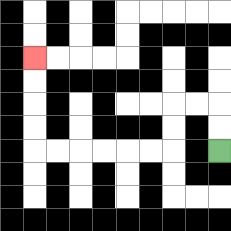{'start': '[9, 6]', 'end': '[1, 2]', 'path_directions': 'U,U,L,L,D,D,L,L,L,L,L,L,U,U,U,U', 'path_coordinates': '[[9, 6], [9, 5], [9, 4], [8, 4], [7, 4], [7, 5], [7, 6], [6, 6], [5, 6], [4, 6], [3, 6], [2, 6], [1, 6], [1, 5], [1, 4], [1, 3], [1, 2]]'}